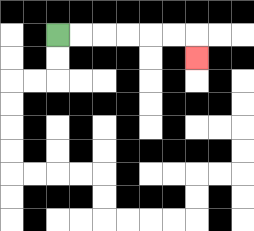{'start': '[2, 1]', 'end': '[8, 2]', 'path_directions': 'R,R,R,R,R,R,D', 'path_coordinates': '[[2, 1], [3, 1], [4, 1], [5, 1], [6, 1], [7, 1], [8, 1], [8, 2]]'}